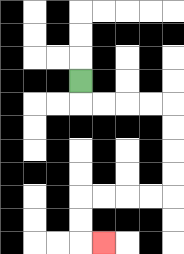{'start': '[3, 3]', 'end': '[4, 10]', 'path_directions': 'D,R,R,R,R,D,D,D,D,L,L,L,L,D,D,R', 'path_coordinates': '[[3, 3], [3, 4], [4, 4], [5, 4], [6, 4], [7, 4], [7, 5], [7, 6], [7, 7], [7, 8], [6, 8], [5, 8], [4, 8], [3, 8], [3, 9], [3, 10], [4, 10]]'}